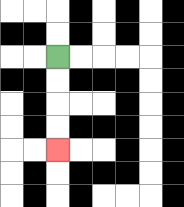{'start': '[2, 2]', 'end': '[2, 6]', 'path_directions': 'D,D,D,D', 'path_coordinates': '[[2, 2], [2, 3], [2, 4], [2, 5], [2, 6]]'}